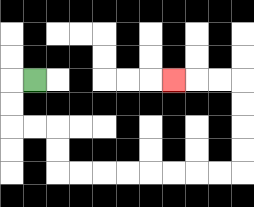{'start': '[1, 3]', 'end': '[7, 3]', 'path_directions': 'L,D,D,R,R,D,D,R,R,R,R,R,R,R,R,U,U,U,U,L,L,L', 'path_coordinates': '[[1, 3], [0, 3], [0, 4], [0, 5], [1, 5], [2, 5], [2, 6], [2, 7], [3, 7], [4, 7], [5, 7], [6, 7], [7, 7], [8, 7], [9, 7], [10, 7], [10, 6], [10, 5], [10, 4], [10, 3], [9, 3], [8, 3], [7, 3]]'}